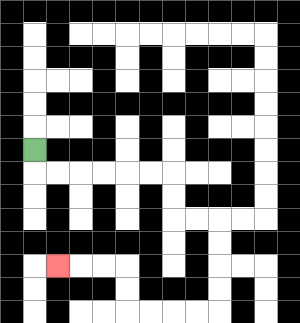{'start': '[1, 6]', 'end': '[2, 11]', 'path_directions': 'D,R,R,R,R,R,R,D,D,R,R,D,D,D,D,L,L,L,L,U,U,L,L,L', 'path_coordinates': '[[1, 6], [1, 7], [2, 7], [3, 7], [4, 7], [5, 7], [6, 7], [7, 7], [7, 8], [7, 9], [8, 9], [9, 9], [9, 10], [9, 11], [9, 12], [9, 13], [8, 13], [7, 13], [6, 13], [5, 13], [5, 12], [5, 11], [4, 11], [3, 11], [2, 11]]'}